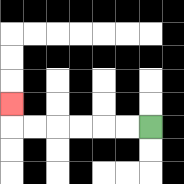{'start': '[6, 5]', 'end': '[0, 4]', 'path_directions': 'L,L,L,L,L,L,U', 'path_coordinates': '[[6, 5], [5, 5], [4, 5], [3, 5], [2, 5], [1, 5], [0, 5], [0, 4]]'}